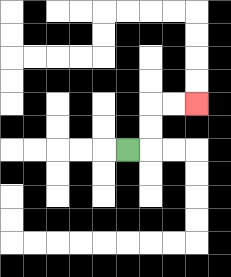{'start': '[5, 6]', 'end': '[8, 4]', 'path_directions': 'R,U,U,R,R', 'path_coordinates': '[[5, 6], [6, 6], [6, 5], [6, 4], [7, 4], [8, 4]]'}